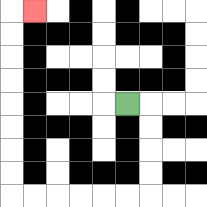{'start': '[5, 4]', 'end': '[1, 0]', 'path_directions': 'R,D,D,D,D,L,L,L,L,L,L,U,U,U,U,U,U,U,U,R', 'path_coordinates': '[[5, 4], [6, 4], [6, 5], [6, 6], [6, 7], [6, 8], [5, 8], [4, 8], [3, 8], [2, 8], [1, 8], [0, 8], [0, 7], [0, 6], [0, 5], [0, 4], [0, 3], [0, 2], [0, 1], [0, 0], [1, 0]]'}